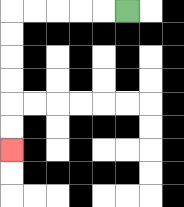{'start': '[5, 0]', 'end': '[0, 6]', 'path_directions': 'L,L,L,L,L,D,D,D,D,D,D', 'path_coordinates': '[[5, 0], [4, 0], [3, 0], [2, 0], [1, 0], [0, 0], [0, 1], [0, 2], [0, 3], [0, 4], [0, 5], [0, 6]]'}